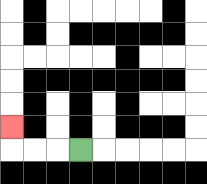{'start': '[3, 6]', 'end': '[0, 5]', 'path_directions': 'L,L,L,U', 'path_coordinates': '[[3, 6], [2, 6], [1, 6], [0, 6], [0, 5]]'}